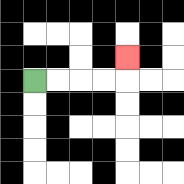{'start': '[1, 3]', 'end': '[5, 2]', 'path_directions': 'R,R,R,R,U', 'path_coordinates': '[[1, 3], [2, 3], [3, 3], [4, 3], [5, 3], [5, 2]]'}